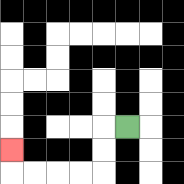{'start': '[5, 5]', 'end': '[0, 6]', 'path_directions': 'L,D,D,L,L,L,L,U', 'path_coordinates': '[[5, 5], [4, 5], [4, 6], [4, 7], [3, 7], [2, 7], [1, 7], [0, 7], [0, 6]]'}